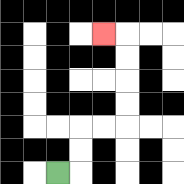{'start': '[2, 7]', 'end': '[4, 1]', 'path_directions': 'R,U,U,R,R,U,U,U,U,L', 'path_coordinates': '[[2, 7], [3, 7], [3, 6], [3, 5], [4, 5], [5, 5], [5, 4], [5, 3], [5, 2], [5, 1], [4, 1]]'}